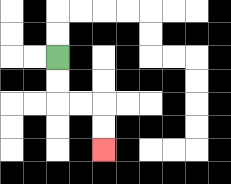{'start': '[2, 2]', 'end': '[4, 6]', 'path_directions': 'D,D,R,R,D,D', 'path_coordinates': '[[2, 2], [2, 3], [2, 4], [3, 4], [4, 4], [4, 5], [4, 6]]'}